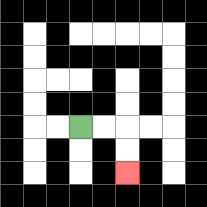{'start': '[3, 5]', 'end': '[5, 7]', 'path_directions': 'R,R,D,D', 'path_coordinates': '[[3, 5], [4, 5], [5, 5], [5, 6], [5, 7]]'}